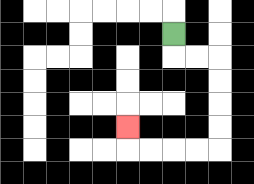{'start': '[7, 1]', 'end': '[5, 5]', 'path_directions': 'D,R,R,D,D,D,D,L,L,L,L,U', 'path_coordinates': '[[7, 1], [7, 2], [8, 2], [9, 2], [9, 3], [9, 4], [9, 5], [9, 6], [8, 6], [7, 6], [6, 6], [5, 6], [5, 5]]'}